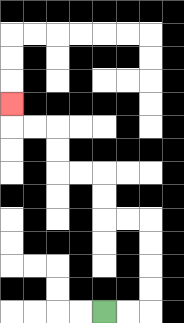{'start': '[4, 13]', 'end': '[0, 4]', 'path_directions': 'R,R,U,U,U,U,L,L,U,U,L,L,U,U,L,L,U', 'path_coordinates': '[[4, 13], [5, 13], [6, 13], [6, 12], [6, 11], [6, 10], [6, 9], [5, 9], [4, 9], [4, 8], [4, 7], [3, 7], [2, 7], [2, 6], [2, 5], [1, 5], [0, 5], [0, 4]]'}